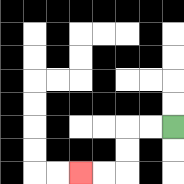{'start': '[7, 5]', 'end': '[3, 7]', 'path_directions': 'L,L,D,D,L,L', 'path_coordinates': '[[7, 5], [6, 5], [5, 5], [5, 6], [5, 7], [4, 7], [3, 7]]'}